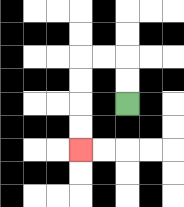{'start': '[5, 4]', 'end': '[3, 6]', 'path_directions': 'U,U,L,L,D,D,D,D', 'path_coordinates': '[[5, 4], [5, 3], [5, 2], [4, 2], [3, 2], [3, 3], [3, 4], [3, 5], [3, 6]]'}